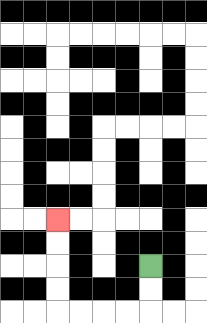{'start': '[6, 11]', 'end': '[2, 9]', 'path_directions': 'D,D,L,L,L,L,U,U,U,U', 'path_coordinates': '[[6, 11], [6, 12], [6, 13], [5, 13], [4, 13], [3, 13], [2, 13], [2, 12], [2, 11], [2, 10], [2, 9]]'}